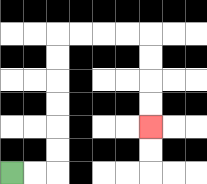{'start': '[0, 7]', 'end': '[6, 5]', 'path_directions': 'R,R,U,U,U,U,U,U,R,R,R,R,D,D,D,D', 'path_coordinates': '[[0, 7], [1, 7], [2, 7], [2, 6], [2, 5], [2, 4], [2, 3], [2, 2], [2, 1], [3, 1], [4, 1], [5, 1], [6, 1], [6, 2], [6, 3], [6, 4], [6, 5]]'}